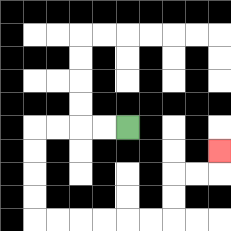{'start': '[5, 5]', 'end': '[9, 6]', 'path_directions': 'L,L,L,L,D,D,D,D,R,R,R,R,R,R,U,U,R,R,U', 'path_coordinates': '[[5, 5], [4, 5], [3, 5], [2, 5], [1, 5], [1, 6], [1, 7], [1, 8], [1, 9], [2, 9], [3, 9], [4, 9], [5, 9], [6, 9], [7, 9], [7, 8], [7, 7], [8, 7], [9, 7], [9, 6]]'}